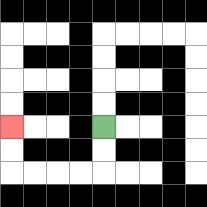{'start': '[4, 5]', 'end': '[0, 5]', 'path_directions': 'D,D,L,L,L,L,U,U', 'path_coordinates': '[[4, 5], [4, 6], [4, 7], [3, 7], [2, 7], [1, 7], [0, 7], [0, 6], [0, 5]]'}